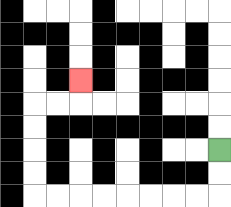{'start': '[9, 6]', 'end': '[3, 3]', 'path_directions': 'D,D,L,L,L,L,L,L,L,L,U,U,U,U,R,R,U', 'path_coordinates': '[[9, 6], [9, 7], [9, 8], [8, 8], [7, 8], [6, 8], [5, 8], [4, 8], [3, 8], [2, 8], [1, 8], [1, 7], [1, 6], [1, 5], [1, 4], [2, 4], [3, 4], [3, 3]]'}